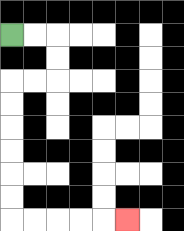{'start': '[0, 1]', 'end': '[5, 9]', 'path_directions': 'R,R,D,D,L,L,D,D,D,D,D,D,R,R,R,R,R', 'path_coordinates': '[[0, 1], [1, 1], [2, 1], [2, 2], [2, 3], [1, 3], [0, 3], [0, 4], [0, 5], [0, 6], [0, 7], [0, 8], [0, 9], [1, 9], [2, 9], [3, 9], [4, 9], [5, 9]]'}